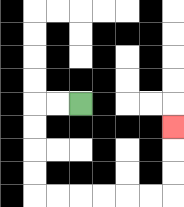{'start': '[3, 4]', 'end': '[7, 5]', 'path_directions': 'L,L,D,D,D,D,R,R,R,R,R,R,U,U,U', 'path_coordinates': '[[3, 4], [2, 4], [1, 4], [1, 5], [1, 6], [1, 7], [1, 8], [2, 8], [3, 8], [4, 8], [5, 8], [6, 8], [7, 8], [7, 7], [7, 6], [7, 5]]'}